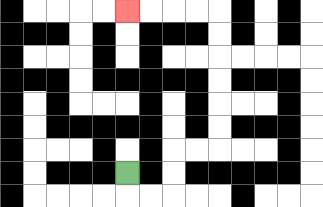{'start': '[5, 7]', 'end': '[5, 0]', 'path_directions': 'D,R,R,U,U,R,R,U,U,U,U,U,U,L,L,L,L', 'path_coordinates': '[[5, 7], [5, 8], [6, 8], [7, 8], [7, 7], [7, 6], [8, 6], [9, 6], [9, 5], [9, 4], [9, 3], [9, 2], [9, 1], [9, 0], [8, 0], [7, 0], [6, 0], [5, 0]]'}